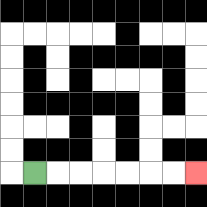{'start': '[1, 7]', 'end': '[8, 7]', 'path_directions': 'R,R,R,R,R,R,R', 'path_coordinates': '[[1, 7], [2, 7], [3, 7], [4, 7], [5, 7], [6, 7], [7, 7], [8, 7]]'}